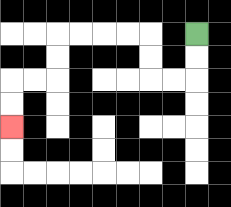{'start': '[8, 1]', 'end': '[0, 5]', 'path_directions': 'D,D,L,L,U,U,L,L,L,L,D,D,L,L,D,D', 'path_coordinates': '[[8, 1], [8, 2], [8, 3], [7, 3], [6, 3], [6, 2], [6, 1], [5, 1], [4, 1], [3, 1], [2, 1], [2, 2], [2, 3], [1, 3], [0, 3], [0, 4], [0, 5]]'}